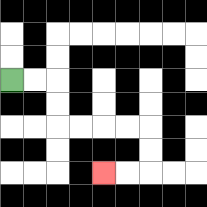{'start': '[0, 3]', 'end': '[4, 7]', 'path_directions': 'R,R,D,D,R,R,R,R,D,D,L,L', 'path_coordinates': '[[0, 3], [1, 3], [2, 3], [2, 4], [2, 5], [3, 5], [4, 5], [5, 5], [6, 5], [6, 6], [6, 7], [5, 7], [4, 7]]'}